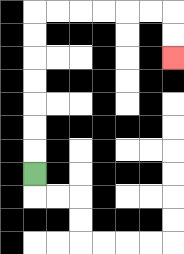{'start': '[1, 7]', 'end': '[7, 2]', 'path_directions': 'U,U,U,U,U,U,U,R,R,R,R,R,R,D,D', 'path_coordinates': '[[1, 7], [1, 6], [1, 5], [1, 4], [1, 3], [1, 2], [1, 1], [1, 0], [2, 0], [3, 0], [4, 0], [5, 0], [6, 0], [7, 0], [7, 1], [7, 2]]'}